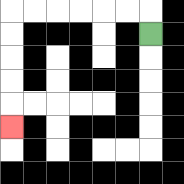{'start': '[6, 1]', 'end': '[0, 5]', 'path_directions': 'U,L,L,L,L,L,L,D,D,D,D,D', 'path_coordinates': '[[6, 1], [6, 0], [5, 0], [4, 0], [3, 0], [2, 0], [1, 0], [0, 0], [0, 1], [0, 2], [0, 3], [0, 4], [0, 5]]'}